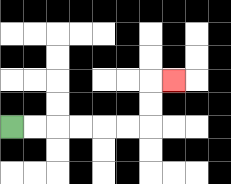{'start': '[0, 5]', 'end': '[7, 3]', 'path_directions': 'R,R,R,R,R,R,U,U,R', 'path_coordinates': '[[0, 5], [1, 5], [2, 5], [3, 5], [4, 5], [5, 5], [6, 5], [6, 4], [6, 3], [7, 3]]'}